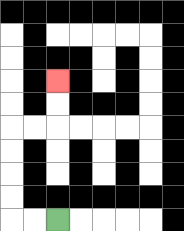{'start': '[2, 9]', 'end': '[2, 3]', 'path_directions': 'L,L,U,U,U,U,R,R,U,U', 'path_coordinates': '[[2, 9], [1, 9], [0, 9], [0, 8], [0, 7], [0, 6], [0, 5], [1, 5], [2, 5], [2, 4], [2, 3]]'}